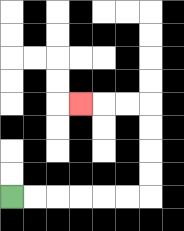{'start': '[0, 8]', 'end': '[3, 4]', 'path_directions': 'R,R,R,R,R,R,U,U,U,U,L,L,L', 'path_coordinates': '[[0, 8], [1, 8], [2, 8], [3, 8], [4, 8], [5, 8], [6, 8], [6, 7], [6, 6], [6, 5], [6, 4], [5, 4], [4, 4], [3, 4]]'}